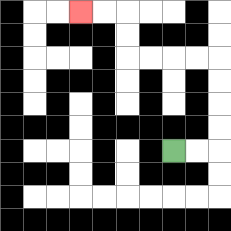{'start': '[7, 6]', 'end': '[3, 0]', 'path_directions': 'R,R,U,U,U,U,L,L,L,L,U,U,L,L', 'path_coordinates': '[[7, 6], [8, 6], [9, 6], [9, 5], [9, 4], [9, 3], [9, 2], [8, 2], [7, 2], [6, 2], [5, 2], [5, 1], [5, 0], [4, 0], [3, 0]]'}